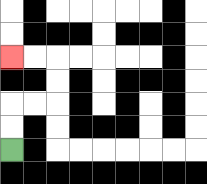{'start': '[0, 6]', 'end': '[0, 2]', 'path_directions': 'U,U,R,R,U,U,L,L', 'path_coordinates': '[[0, 6], [0, 5], [0, 4], [1, 4], [2, 4], [2, 3], [2, 2], [1, 2], [0, 2]]'}